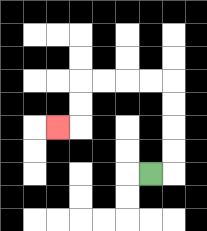{'start': '[6, 7]', 'end': '[2, 5]', 'path_directions': 'R,U,U,U,U,L,L,L,L,D,D,L', 'path_coordinates': '[[6, 7], [7, 7], [7, 6], [7, 5], [7, 4], [7, 3], [6, 3], [5, 3], [4, 3], [3, 3], [3, 4], [3, 5], [2, 5]]'}